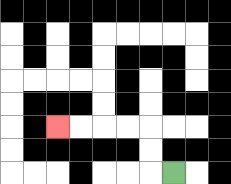{'start': '[7, 7]', 'end': '[2, 5]', 'path_directions': 'L,U,U,L,L,L,L', 'path_coordinates': '[[7, 7], [6, 7], [6, 6], [6, 5], [5, 5], [4, 5], [3, 5], [2, 5]]'}